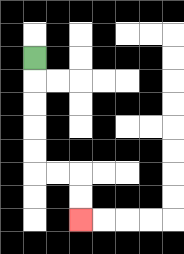{'start': '[1, 2]', 'end': '[3, 9]', 'path_directions': 'D,D,D,D,D,R,R,D,D', 'path_coordinates': '[[1, 2], [1, 3], [1, 4], [1, 5], [1, 6], [1, 7], [2, 7], [3, 7], [3, 8], [3, 9]]'}